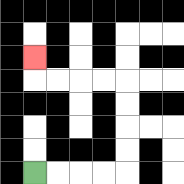{'start': '[1, 7]', 'end': '[1, 2]', 'path_directions': 'R,R,R,R,U,U,U,U,L,L,L,L,U', 'path_coordinates': '[[1, 7], [2, 7], [3, 7], [4, 7], [5, 7], [5, 6], [5, 5], [5, 4], [5, 3], [4, 3], [3, 3], [2, 3], [1, 3], [1, 2]]'}